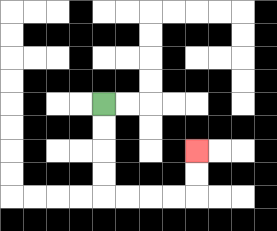{'start': '[4, 4]', 'end': '[8, 6]', 'path_directions': 'D,D,D,D,R,R,R,R,U,U', 'path_coordinates': '[[4, 4], [4, 5], [4, 6], [4, 7], [4, 8], [5, 8], [6, 8], [7, 8], [8, 8], [8, 7], [8, 6]]'}